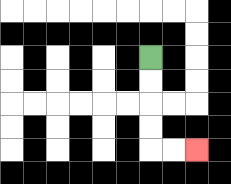{'start': '[6, 2]', 'end': '[8, 6]', 'path_directions': 'D,D,D,D,R,R', 'path_coordinates': '[[6, 2], [6, 3], [6, 4], [6, 5], [6, 6], [7, 6], [8, 6]]'}